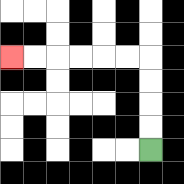{'start': '[6, 6]', 'end': '[0, 2]', 'path_directions': 'U,U,U,U,L,L,L,L,L,L', 'path_coordinates': '[[6, 6], [6, 5], [6, 4], [6, 3], [6, 2], [5, 2], [4, 2], [3, 2], [2, 2], [1, 2], [0, 2]]'}